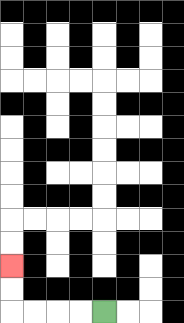{'start': '[4, 13]', 'end': '[0, 11]', 'path_directions': 'L,L,L,L,U,U', 'path_coordinates': '[[4, 13], [3, 13], [2, 13], [1, 13], [0, 13], [0, 12], [0, 11]]'}